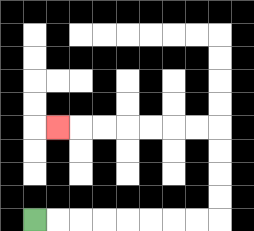{'start': '[1, 9]', 'end': '[2, 5]', 'path_directions': 'R,R,R,R,R,R,R,R,U,U,U,U,L,L,L,L,L,L,L', 'path_coordinates': '[[1, 9], [2, 9], [3, 9], [4, 9], [5, 9], [6, 9], [7, 9], [8, 9], [9, 9], [9, 8], [9, 7], [9, 6], [9, 5], [8, 5], [7, 5], [6, 5], [5, 5], [4, 5], [3, 5], [2, 5]]'}